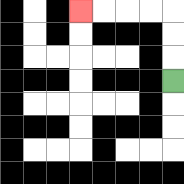{'start': '[7, 3]', 'end': '[3, 0]', 'path_directions': 'U,U,U,L,L,L,L', 'path_coordinates': '[[7, 3], [7, 2], [7, 1], [7, 0], [6, 0], [5, 0], [4, 0], [3, 0]]'}